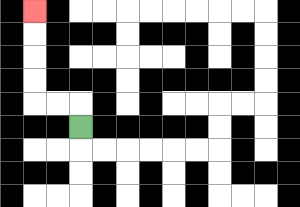{'start': '[3, 5]', 'end': '[1, 0]', 'path_directions': 'U,L,L,U,U,U,U', 'path_coordinates': '[[3, 5], [3, 4], [2, 4], [1, 4], [1, 3], [1, 2], [1, 1], [1, 0]]'}